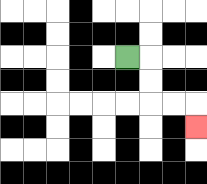{'start': '[5, 2]', 'end': '[8, 5]', 'path_directions': 'R,D,D,R,R,D', 'path_coordinates': '[[5, 2], [6, 2], [6, 3], [6, 4], [7, 4], [8, 4], [8, 5]]'}